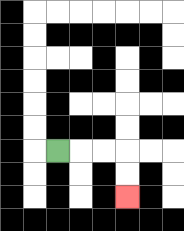{'start': '[2, 6]', 'end': '[5, 8]', 'path_directions': 'R,R,R,D,D', 'path_coordinates': '[[2, 6], [3, 6], [4, 6], [5, 6], [5, 7], [5, 8]]'}